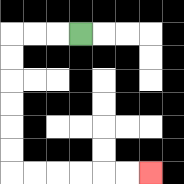{'start': '[3, 1]', 'end': '[6, 7]', 'path_directions': 'L,L,L,D,D,D,D,D,D,R,R,R,R,R,R', 'path_coordinates': '[[3, 1], [2, 1], [1, 1], [0, 1], [0, 2], [0, 3], [0, 4], [0, 5], [0, 6], [0, 7], [1, 7], [2, 7], [3, 7], [4, 7], [5, 7], [6, 7]]'}